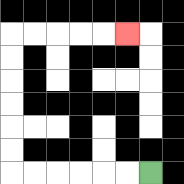{'start': '[6, 7]', 'end': '[5, 1]', 'path_directions': 'L,L,L,L,L,L,U,U,U,U,U,U,R,R,R,R,R', 'path_coordinates': '[[6, 7], [5, 7], [4, 7], [3, 7], [2, 7], [1, 7], [0, 7], [0, 6], [0, 5], [0, 4], [0, 3], [0, 2], [0, 1], [1, 1], [2, 1], [3, 1], [4, 1], [5, 1]]'}